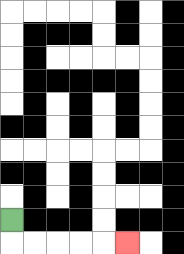{'start': '[0, 9]', 'end': '[5, 10]', 'path_directions': 'D,R,R,R,R,R', 'path_coordinates': '[[0, 9], [0, 10], [1, 10], [2, 10], [3, 10], [4, 10], [5, 10]]'}